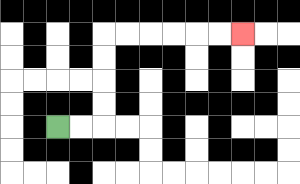{'start': '[2, 5]', 'end': '[10, 1]', 'path_directions': 'R,R,U,U,U,U,R,R,R,R,R,R', 'path_coordinates': '[[2, 5], [3, 5], [4, 5], [4, 4], [4, 3], [4, 2], [4, 1], [5, 1], [6, 1], [7, 1], [8, 1], [9, 1], [10, 1]]'}